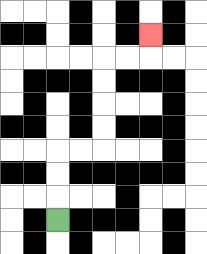{'start': '[2, 9]', 'end': '[6, 1]', 'path_directions': 'U,U,U,R,R,U,U,U,U,R,R,U', 'path_coordinates': '[[2, 9], [2, 8], [2, 7], [2, 6], [3, 6], [4, 6], [4, 5], [4, 4], [4, 3], [4, 2], [5, 2], [6, 2], [6, 1]]'}